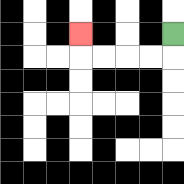{'start': '[7, 1]', 'end': '[3, 1]', 'path_directions': 'D,L,L,L,L,U', 'path_coordinates': '[[7, 1], [7, 2], [6, 2], [5, 2], [4, 2], [3, 2], [3, 1]]'}